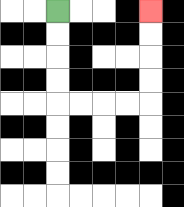{'start': '[2, 0]', 'end': '[6, 0]', 'path_directions': 'D,D,D,D,R,R,R,R,U,U,U,U', 'path_coordinates': '[[2, 0], [2, 1], [2, 2], [2, 3], [2, 4], [3, 4], [4, 4], [5, 4], [6, 4], [6, 3], [6, 2], [6, 1], [6, 0]]'}